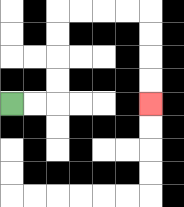{'start': '[0, 4]', 'end': '[6, 4]', 'path_directions': 'R,R,U,U,U,U,R,R,R,R,D,D,D,D', 'path_coordinates': '[[0, 4], [1, 4], [2, 4], [2, 3], [2, 2], [2, 1], [2, 0], [3, 0], [4, 0], [5, 0], [6, 0], [6, 1], [6, 2], [6, 3], [6, 4]]'}